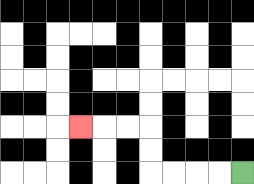{'start': '[10, 7]', 'end': '[3, 5]', 'path_directions': 'L,L,L,L,U,U,L,L,L', 'path_coordinates': '[[10, 7], [9, 7], [8, 7], [7, 7], [6, 7], [6, 6], [6, 5], [5, 5], [4, 5], [3, 5]]'}